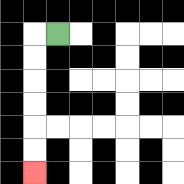{'start': '[2, 1]', 'end': '[1, 7]', 'path_directions': 'L,D,D,D,D,D,D', 'path_coordinates': '[[2, 1], [1, 1], [1, 2], [1, 3], [1, 4], [1, 5], [1, 6], [1, 7]]'}